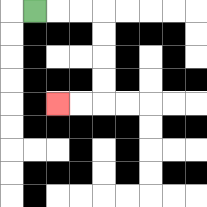{'start': '[1, 0]', 'end': '[2, 4]', 'path_directions': 'R,R,R,D,D,D,D,L,L', 'path_coordinates': '[[1, 0], [2, 0], [3, 0], [4, 0], [4, 1], [4, 2], [4, 3], [4, 4], [3, 4], [2, 4]]'}